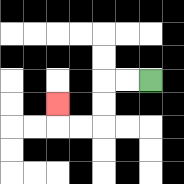{'start': '[6, 3]', 'end': '[2, 4]', 'path_directions': 'L,L,D,D,L,L,U', 'path_coordinates': '[[6, 3], [5, 3], [4, 3], [4, 4], [4, 5], [3, 5], [2, 5], [2, 4]]'}